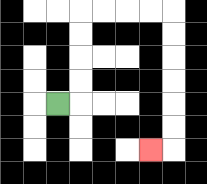{'start': '[2, 4]', 'end': '[6, 6]', 'path_directions': 'R,U,U,U,U,R,R,R,R,D,D,D,D,D,D,L', 'path_coordinates': '[[2, 4], [3, 4], [3, 3], [3, 2], [3, 1], [3, 0], [4, 0], [5, 0], [6, 0], [7, 0], [7, 1], [7, 2], [7, 3], [7, 4], [7, 5], [7, 6], [6, 6]]'}